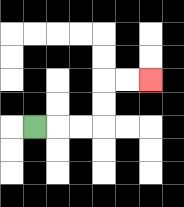{'start': '[1, 5]', 'end': '[6, 3]', 'path_directions': 'R,R,R,U,U,R,R', 'path_coordinates': '[[1, 5], [2, 5], [3, 5], [4, 5], [4, 4], [4, 3], [5, 3], [6, 3]]'}